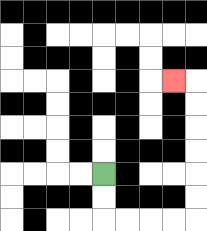{'start': '[4, 7]', 'end': '[7, 3]', 'path_directions': 'D,D,R,R,R,R,U,U,U,U,U,U,L', 'path_coordinates': '[[4, 7], [4, 8], [4, 9], [5, 9], [6, 9], [7, 9], [8, 9], [8, 8], [8, 7], [8, 6], [8, 5], [8, 4], [8, 3], [7, 3]]'}